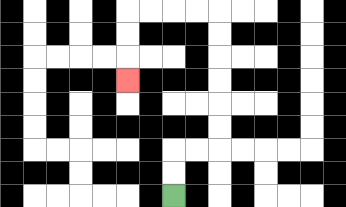{'start': '[7, 8]', 'end': '[5, 3]', 'path_directions': 'U,U,R,R,U,U,U,U,U,U,L,L,L,L,D,D,D', 'path_coordinates': '[[7, 8], [7, 7], [7, 6], [8, 6], [9, 6], [9, 5], [9, 4], [9, 3], [9, 2], [9, 1], [9, 0], [8, 0], [7, 0], [6, 0], [5, 0], [5, 1], [5, 2], [5, 3]]'}